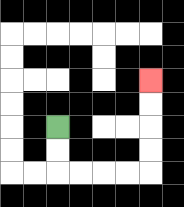{'start': '[2, 5]', 'end': '[6, 3]', 'path_directions': 'D,D,R,R,R,R,U,U,U,U', 'path_coordinates': '[[2, 5], [2, 6], [2, 7], [3, 7], [4, 7], [5, 7], [6, 7], [6, 6], [6, 5], [6, 4], [6, 3]]'}